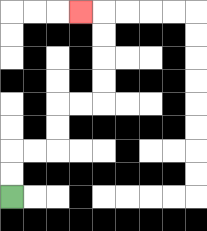{'start': '[0, 8]', 'end': '[3, 0]', 'path_directions': 'U,U,R,R,U,U,R,R,U,U,U,U,L', 'path_coordinates': '[[0, 8], [0, 7], [0, 6], [1, 6], [2, 6], [2, 5], [2, 4], [3, 4], [4, 4], [4, 3], [4, 2], [4, 1], [4, 0], [3, 0]]'}